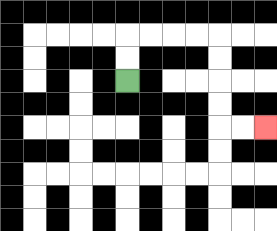{'start': '[5, 3]', 'end': '[11, 5]', 'path_directions': 'U,U,R,R,R,R,D,D,D,D,R,R', 'path_coordinates': '[[5, 3], [5, 2], [5, 1], [6, 1], [7, 1], [8, 1], [9, 1], [9, 2], [9, 3], [9, 4], [9, 5], [10, 5], [11, 5]]'}